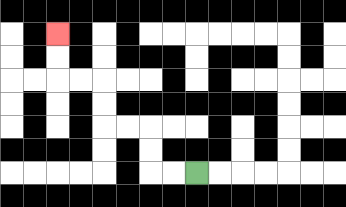{'start': '[8, 7]', 'end': '[2, 1]', 'path_directions': 'L,L,U,U,L,L,U,U,L,L,U,U', 'path_coordinates': '[[8, 7], [7, 7], [6, 7], [6, 6], [6, 5], [5, 5], [4, 5], [4, 4], [4, 3], [3, 3], [2, 3], [2, 2], [2, 1]]'}